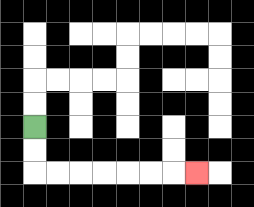{'start': '[1, 5]', 'end': '[8, 7]', 'path_directions': 'D,D,R,R,R,R,R,R,R', 'path_coordinates': '[[1, 5], [1, 6], [1, 7], [2, 7], [3, 7], [4, 7], [5, 7], [6, 7], [7, 7], [8, 7]]'}